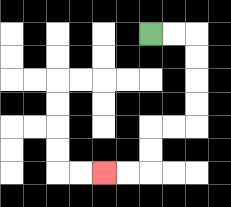{'start': '[6, 1]', 'end': '[4, 7]', 'path_directions': 'R,R,D,D,D,D,L,L,D,D,L,L', 'path_coordinates': '[[6, 1], [7, 1], [8, 1], [8, 2], [8, 3], [8, 4], [8, 5], [7, 5], [6, 5], [6, 6], [6, 7], [5, 7], [4, 7]]'}